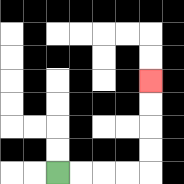{'start': '[2, 7]', 'end': '[6, 3]', 'path_directions': 'R,R,R,R,U,U,U,U', 'path_coordinates': '[[2, 7], [3, 7], [4, 7], [5, 7], [6, 7], [6, 6], [6, 5], [6, 4], [6, 3]]'}